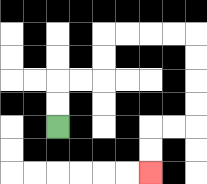{'start': '[2, 5]', 'end': '[6, 7]', 'path_directions': 'U,U,R,R,U,U,R,R,R,R,D,D,D,D,L,L,D,D', 'path_coordinates': '[[2, 5], [2, 4], [2, 3], [3, 3], [4, 3], [4, 2], [4, 1], [5, 1], [6, 1], [7, 1], [8, 1], [8, 2], [8, 3], [8, 4], [8, 5], [7, 5], [6, 5], [6, 6], [6, 7]]'}